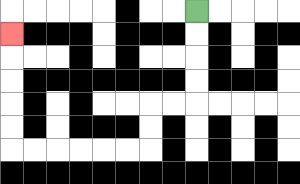{'start': '[8, 0]', 'end': '[0, 1]', 'path_directions': 'D,D,D,D,L,L,D,D,L,L,L,L,L,L,U,U,U,U,U', 'path_coordinates': '[[8, 0], [8, 1], [8, 2], [8, 3], [8, 4], [7, 4], [6, 4], [6, 5], [6, 6], [5, 6], [4, 6], [3, 6], [2, 6], [1, 6], [0, 6], [0, 5], [0, 4], [0, 3], [0, 2], [0, 1]]'}